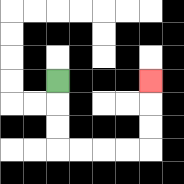{'start': '[2, 3]', 'end': '[6, 3]', 'path_directions': 'D,D,D,R,R,R,R,U,U,U', 'path_coordinates': '[[2, 3], [2, 4], [2, 5], [2, 6], [3, 6], [4, 6], [5, 6], [6, 6], [6, 5], [6, 4], [6, 3]]'}